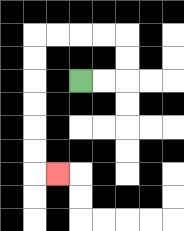{'start': '[3, 3]', 'end': '[2, 7]', 'path_directions': 'R,R,U,U,L,L,L,L,D,D,D,D,D,D,R', 'path_coordinates': '[[3, 3], [4, 3], [5, 3], [5, 2], [5, 1], [4, 1], [3, 1], [2, 1], [1, 1], [1, 2], [1, 3], [1, 4], [1, 5], [1, 6], [1, 7], [2, 7]]'}